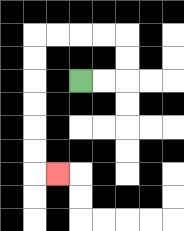{'start': '[3, 3]', 'end': '[2, 7]', 'path_directions': 'R,R,U,U,L,L,L,L,D,D,D,D,D,D,R', 'path_coordinates': '[[3, 3], [4, 3], [5, 3], [5, 2], [5, 1], [4, 1], [3, 1], [2, 1], [1, 1], [1, 2], [1, 3], [1, 4], [1, 5], [1, 6], [1, 7], [2, 7]]'}